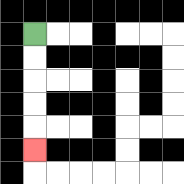{'start': '[1, 1]', 'end': '[1, 6]', 'path_directions': 'D,D,D,D,D', 'path_coordinates': '[[1, 1], [1, 2], [1, 3], [1, 4], [1, 5], [1, 6]]'}